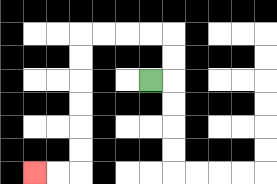{'start': '[6, 3]', 'end': '[1, 7]', 'path_directions': 'R,U,U,L,L,L,L,D,D,D,D,D,D,L,L', 'path_coordinates': '[[6, 3], [7, 3], [7, 2], [7, 1], [6, 1], [5, 1], [4, 1], [3, 1], [3, 2], [3, 3], [3, 4], [3, 5], [3, 6], [3, 7], [2, 7], [1, 7]]'}